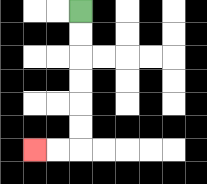{'start': '[3, 0]', 'end': '[1, 6]', 'path_directions': 'D,D,D,D,D,D,L,L', 'path_coordinates': '[[3, 0], [3, 1], [3, 2], [3, 3], [3, 4], [3, 5], [3, 6], [2, 6], [1, 6]]'}